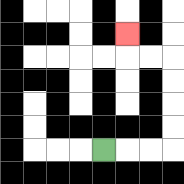{'start': '[4, 6]', 'end': '[5, 1]', 'path_directions': 'R,R,R,U,U,U,U,L,L,U', 'path_coordinates': '[[4, 6], [5, 6], [6, 6], [7, 6], [7, 5], [7, 4], [7, 3], [7, 2], [6, 2], [5, 2], [5, 1]]'}